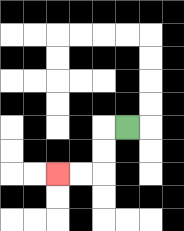{'start': '[5, 5]', 'end': '[2, 7]', 'path_directions': 'L,D,D,L,L', 'path_coordinates': '[[5, 5], [4, 5], [4, 6], [4, 7], [3, 7], [2, 7]]'}